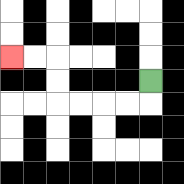{'start': '[6, 3]', 'end': '[0, 2]', 'path_directions': 'D,L,L,L,L,U,U,L,L', 'path_coordinates': '[[6, 3], [6, 4], [5, 4], [4, 4], [3, 4], [2, 4], [2, 3], [2, 2], [1, 2], [0, 2]]'}